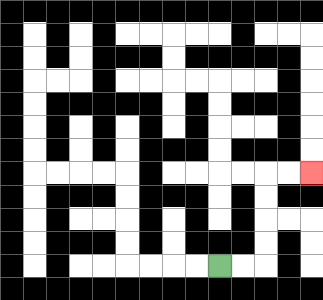{'start': '[9, 11]', 'end': '[13, 7]', 'path_directions': 'R,R,U,U,U,U,R,R', 'path_coordinates': '[[9, 11], [10, 11], [11, 11], [11, 10], [11, 9], [11, 8], [11, 7], [12, 7], [13, 7]]'}